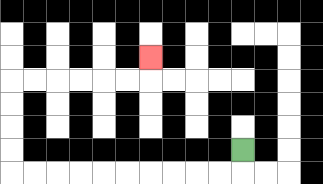{'start': '[10, 6]', 'end': '[6, 2]', 'path_directions': 'D,L,L,L,L,L,L,L,L,L,L,U,U,U,U,R,R,R,R,R,R,U', 'path_coordinates': '[[10, 6], [10, 7], [9, 7], [8, 7], [7, 7], [6, 7], [5, 7], [4, 7], [3, 7], [2, 7], [1, 7], [0, 7], [0, 6], [0, 5], [0, 4], [0, 3], [1, 3], [2, 3], [3, 3], [4, 3], [5, 3], [6, 3], [6, 2]]'}